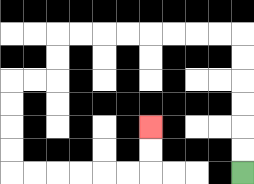{'start': '[10, 7]', 'end': '[6, 5]', 'path_directions': 'U,U,U,U,U,U,L,L,L,L,L,L,L,L,D,D,L,L,D,D,D,D,R,R,R,R,R,R,U,U', 'path_coordinates': '[[10, 7], [10, 6], [10, 5], [10, 4], [10, 3], [10, 2], [10, 1], [9, 1], [8, 1], [7, 1], [6, 1], [5, 1], [4, 1], [3, 1], [2, 1], [2, 2], [2, 3], [1, 3], [0, 3], [0, 4], [0, 5], [0, 6], [0, 7], [1, 7], [2, 7], [3, 7], [4, 7], [5, 7], [6, 7], [6, 6], [6, 5]]'}